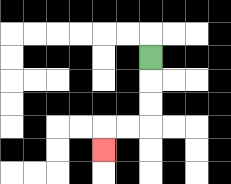{'start': '[6, 2]', 'end': '[4, 6]', 'path_directions': 'D,D,D,L,L,D', 'path_coordinates': '[[6, 2], [6, 3], [6, 4], [6, 5], [5, 5], [4, 5], [4, 6]]'}